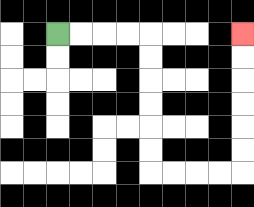{'start': '[2, 1]', 'end': '[10, 1]', 'path_directions': 'R,R,R,R,D,D,D,D,D,D,R,R,R,R,U,U,U,U,U,U', 'path_coordinates': '[[2, 1], [3, 1], [4, 1], [5, 1], [6, 1], [6, 2], [6, 3], [6, 4], [6, 5], [6, 6], [6, 7], [7, 7], [8, 7], [9, 7], [10, 7], [10, 6], [10, 5], [10, 4], [10, 3], [10, 2], [10, 1]]'}